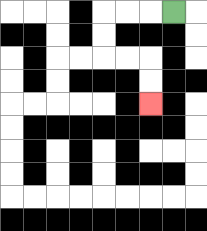{'start': '[7, 0]', 'end': '[6, 4]', 'path_directions': 'L,L,L,D,D,R,R,D,D', 'path_coordinates': '[[7, 0], [6, 0], [5, 0], [4, 0], [4, 1], [4, 2], [5, 2], [6, 2], [6, 3], [6, 4]]'}